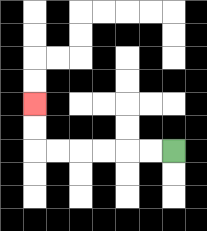{'start': '[7, 6]', 'end': '[1, 4]', 'path_directions': 'L,L,L,L,L,L,U,U', 'path_coordinates': '[[7, 6], [6, 6], [5, 6], [4, 6], [3, 6], [2, 6], [1, 6], [1, 5], [1, 4]]'}